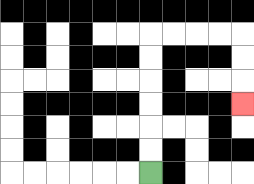{'start': '[6, 7]', 'end': '[10, 4]', 'path_directions': 'U,U,U,U,U,U,R,R,R,R,D,D,D', 'path_coordinates': '[[6, 7], [6, 6], [6, 5], [6, 4], [6, 3], [6, 2], [6, 1], [7, 1], [8, 1], [9, 1], [10, 1], [10, 2], [10, 3], [10, 4]]'}